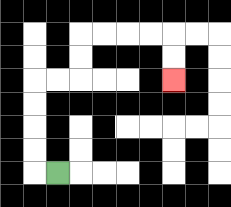{'start': '[2, 7]', 'end': '[7, 3]', 'path_directions': 'L,U,U,U,U,R,R,U,U,R,R,R,R,D,D', 'path_coordinates': '[[2, 7], [1, 7], [1, 6], [1, 5], [1, 4], [1, 3], [2, 3], [3, 3], [3, 2], [3, 1], [4, 1], [5, 1], [6, 1], [7, 1], [7, 2], [7, 3]]'}